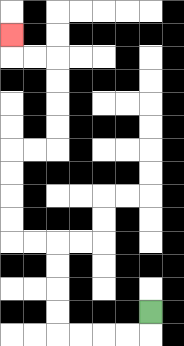{'start': '[6, 13]', 'end': '[0, 1]', 'path_directions': 'D,L,L,L,L,U,U,U,U,L,L,U,U,U,U,R,R,U,U,U,U,L,L,U', 'path_coordinates': '[[6, 13], [6, 14], [5, 14], [4, 14], [3, 14], [2, 14], [2, 13], [2, 12], [2, 11], [2, 10], [1, 10], [0, 10], [0, 9], [0, 8], [0, 7], [0, 6], [1, 6], [2, 6], [2, 5], [2, 4], [2, 3], [2, 2], [1, 2], [0, 2], [0, 1]]'}